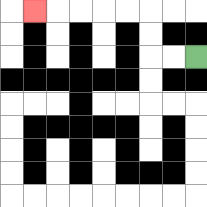{'start': '[8, 2]', 'end': '[1, 0]', 'path_directions': 'L,L,U,U,L,L,L,L,L', 'path_coordinates': '[[8, 2], [7, 2], [6, 2], [6, 1], [6, 0], [5, 0], [4, 0], [3, 0], [2, 0], [1, 0]]'}